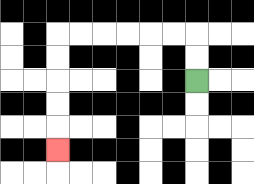{'start': '[8, 3]', 'end': '[2, 6]', 'path_directions': 'U,U,L,L,L,L,L,L,D,D,D,D,D', 'path_coordinates': '[[8, 3], [8, 2], [8, 1], [7, 1], [6, 1], [5, 1], [4, 1], [3, 1], [2, 1], [2, 2], [2, 3], [2, 4], [2, 5], [2, 6]]'}